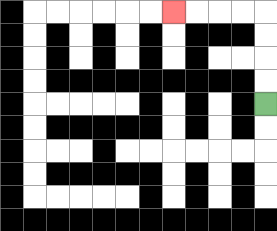{'start': '[11, 4]', 'end': '[7, 0]', 'path_directions': 'U,U,U,U,L,L,L,L', 'path_coordinates': '[[11, 4], [11, 3], [11, 2], [11, 1], [11, 0], [10, 0], [9, 0], [8, 0], [7, 0]]'}